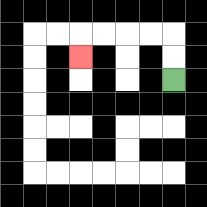{'start': '[7, 3]', 'end': '[3, 2]', 'path_directions': 'U,U,L,L,L,L,D', 'path_coordinates': '[[7, 3], [7, 2], [7, 1], [6, 1], [5, 1], [4, 1], [3, 1], [3, 2]]'}